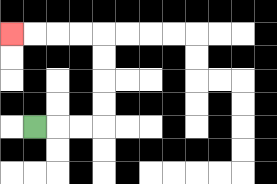{'start': '[1, 5]', 'end': '[0, 1]', 'path_directions': 'R,R,R,U,U,U,U,L,L,L,L', 'path_coordinates': '[[1, 5], [2, 5], [3, 5], [4, 5], [4, 4], [4, 3], [4, 2], [4, 1], [3, 1], [2, 1], [1, 1], [0, 1]]'}